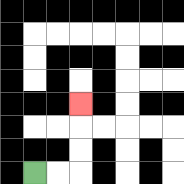{'start': '[1, 7]', 'end': '[3, 4]', 'path_directions': 'R,R,U,U,U', 'path_coordinates': '[[1, 7], [2, 7], [3, 7], [3, 6], [3, 5], [3, 4]]'}